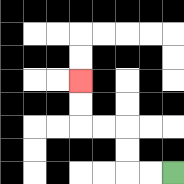{'start': '[7, 7]', 'end': '[3, 3]', 'path_directions': 'L,L,U,U,L,L,U,U', 'path_coordinates': '[[7, 7], [6, 7], [5, 7], [5, 6], [5, 5], [4, 5], [3, 5], [3, 4], [3, 3]]'}